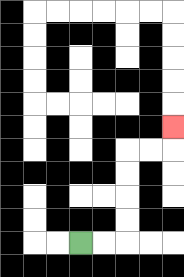{'start': '[3, 10]', 'end': '[7, 5]', 'path_directions': 'R,R,U,U,U,U,R,R,U', 'path_coordinates': '[[3, 10], [4, 10], [5, 10], [5, 9], [5, 8], [5, 7], [5, 6], [6, 6], [7, 6], [7, 5]]'}